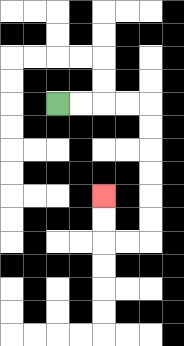{'start': '[2, 4]', 'end': '[4, 8]', 'path_directions': 'R,R,R,R,D,D,D,D,D,D,L,L,U,U', 'path_coordinates': '[[2, 4], [3, 4], [4, 4], [5, 4], [6, 4], [6, 5], [6, 6], [6, 7], [6, 8], [6, 9], [6, 10], [5, 10], [4, 10], [4, 9], [4, 8]]'}